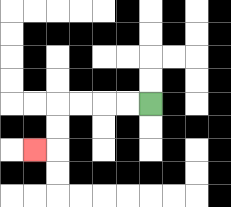{'start': '[6, 4]', 'end': '[1, 6]', 'path_directions': 'L,L,L,L,D,D,L', 'path_coordinates': '[[6, 4], [5, 4], [4, 4], [3, 4], [2, 4], [2, 5], [2, 6], [1, 6]]'}